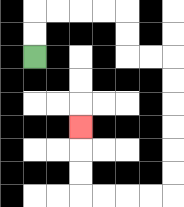{'start': '[1, 2]', 'end': '[3, 5]', 'path_directions': 'U,U,R,R,R,R,D,D,R,R,D,D,D,D,D,D,L,L,L,L,U,U,U', 'path_coordinates': '[[1, 2], [1, 1], [1, 0], [2, 0], [3, 0], [4, 0], [5, 0], [5, 1], [5, 2], [6, 2], [7, 2], [7, 3], [7, 4], [7, 5], [7, 6], [7, 7], [7, 8], [6, 8], [5, 8], [4, 8], [3, 8], [3, 7], [3, 6], [3, 5]]'}